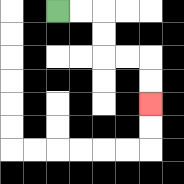{'start': '[2, 0]', 'end': '[6, 4]', 'path_directions': 'R,R,D,D,R,R,D,D', 'path_coordinates': '[[2, 0], [3, 0], [4, 0], [4, 1], [4, 2], [5, 2], [6, 2], [6, 3], [6, 4]]'}